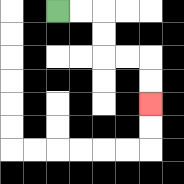{'start': '[2, 0]', 'end': '[6, 4]', 'path_directions': 'R,R,D,D,R,R,D,D', 'path_coordinates': '[[2, 0], [3, 0], [4, 0], [4, 1], [4, 2], [5, 2], [6, 2], [6, 3], [6, 4]]'}